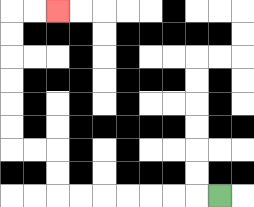{'start': '[9, 8]', 'end': '[2, 0]', 'path_directions': 'L,L,L,L,L,L,L,U,U,L,L,U,U,U,U,U,U,R,R', 'path_coordinates': '[[9, 8], [8, 8], [7, 8], [6, 8], [5, 8], [4, 8], [3, 8], [2, 8], [2, 7], [2, 6], [1, 6], [0, 6], [0, 5], [0, 4], [0, 3], [0, 2], [0, 1], [0, 0], [1, 0], [2, 0]]'}